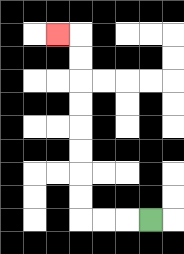{'start': '[6, 9]', 'end': '[2, 1]', 'path_directions': 'L,L,L,U,U,U,U,U,U,U,U,L', 'path_coordinates': '[[6, 9], [5, 9], [4, 9], [3, 9], [3, 8], [3, 7], [3, 6], [3, 5], [3, 4], [3, 3], [3, 2], [3, 1], [2, 1]]'}